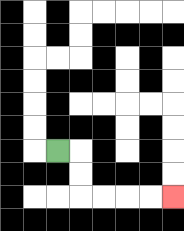{'start': '[2, 6]', 'end': '[7, 8]', 'path_directions': 'R,D,D,R,R,R,R', 'path_coordinates': '[[2, 6], [3, 6], [3, 7], [3, 8], [4, 8], [5, 8], [6, 8], [7, 8]]'}